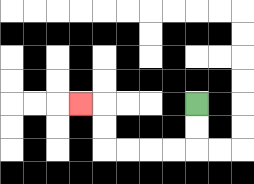{'start': '[8, 4]', 'end': '[3, 4]', 'path_directions': 'D,D,L,L,L,L,U,U,L', 'path_coordinates': '[[8, 4], [8, 5], [8, 6], [7, 6], [6, 6], [5, 6], [4, 6], [4, 5], [4, 4], [3, 4]]'}